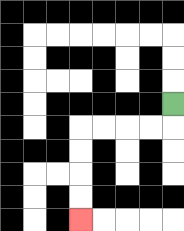{'start': '[7, 4]', 'end': '[3, 9]', 'path_directions': 'D,L,L,L,L,D,D,D,D', 'path_coordinates': '[[7, 4], [7, 5], [6, 5], [5, 5], [4, 5], [3, 5], [3, 6], [3, 7], [3, 8], [3, 9]]'}